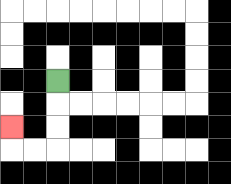{'start': '[2, 3]', 'end': '[0, 5]', 'path_directions': 'D,D,D,L,L,U', 'path_coordinates': '[[2, 3], [2, 4], [2, 5], [2, 6], [1, 6], [0, 6], [0, 5]]'}